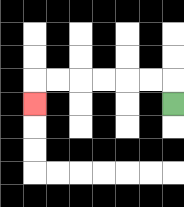{'start': '[7, 4]', 'end': '[1, 4]', 'path_directions': 'U,L,L,L,L,L,L,D', 'path_coordinates': '[[7, 4], [7, 3], [6, 3], [5, 3], [4, 3], [3, 3], [2, 3], [1, 3], [1, 4]]'}